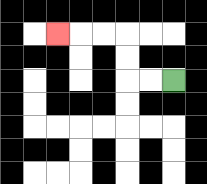{'start': '[7, 3]', 'end': '[2, 1]', 'path_directions': 'L,L,U,U,L,L,L', 'path_coordinates': '[[7, 3], [6, 3], [5, 3], [5, 2], [5, 1], [4, 1], [3, 1], [2, 1]]'}